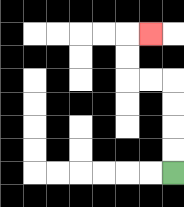{'start': '[7, 7]', 'end': '[6, 1]', 'path_directions': 'U,U,U,U,L,L,U,U,R', 'path_coordinates': '[[7, 7], [7, 6], [7, 5], [7, 4], [7, 3], [6, 3], [5, 3], [5, 2], [5, 1], [6, 1]]'}